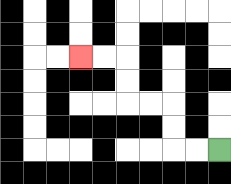{'start': '[9, 6]', 'end': '[3, 2]', 'path_directions': 'L,L,U,U,L,L,U,U,L,L', 'path_coordinates': '[[9, 6], [8, 6], [7, 6], [7, 5], [7, 4], [6, 4], [5, 4], [5, 3], [5, 2], [4, 2], [3, 2]]'}